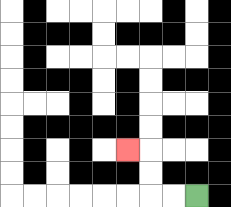{'start': '[8, 8]', 'end': '[5, 6]', 'path_directions': 'L,L,U,U,L', 'path_coordinates': '[[8, 8], [7, 8], [6, 8], [6, 7], [6, 6], [5, 6]]'}